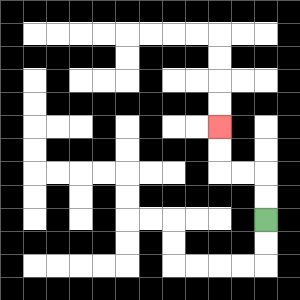{'start': '[11, 9]', 'end': '[9, 5]', 'path_directions': 'U,U,L,L,U,U', 'path_coordinates': '[[11, 9], [11, 8], [11, 7], [10, 7], [9, 7], [9, 6], [9, 5]]'}